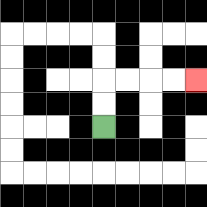{'start': '[4, 5]', 'end': '[8, 3]', 'path_directions': 'U,U,R,R,R,R', 'path_coordinates': '[[4, 5], [4, 4], [4, 3], [5, 3], [6, 3], [7, 3], [8, 3]]'}